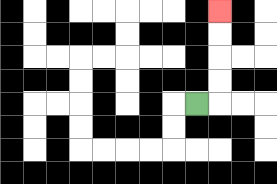{'start': '[8, 4]', 'end': '[9, 0]', 'path_directions': 'R,U,U,U,U', 'path_coordinates': '[[8, 4], [9, 4], [9, 3], [9, 2], [9, 1], [9, 0]]'}